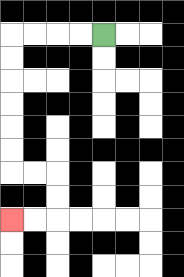{'start': '[4, 1]', 'end': '[0, 9]', 'path_directions': 'L,L,L,L,D,D,D,D,D,D,R,R,D,D,L,L', 'path_coordinates': '[[4, 1], [3, 1], [2, 1], [1, 1], [0, 1], [0, 2], [0, 3], [0, 4], [0, 5], [0, 6], [0, 7], [1, 7], [2, 7], [2, 8], [2, 9], [1, 9], [0, 9]]'}